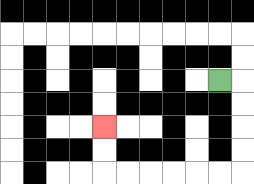{'start': '[9, 3]', 'end': '[4, 5]', 'path_directions': 'R,D,D,D,D,L,L,L,L,L,L,U,U', 'path_coordinates': '[[9, 3], [10, 3], [10, 4], [10, 5], [10, 6], [10, 7], [9, 7], [8, 7], [7, 7], [6, 7], [5, 7], [4, 7], [4, 6], [4, 5]]'}